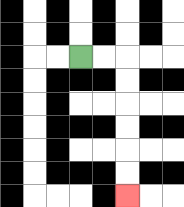{'start': '[3, 2]', 'end': '[5, 8]', 'path_directions': 'R,R,D,D,D,D,D,D', 'path_coordinates': '[[3, 2], [4, 2], [5, 2], [5, 3], [5, 4], [5, 5], [5, 6], [5, 7], [5, 8]]'}